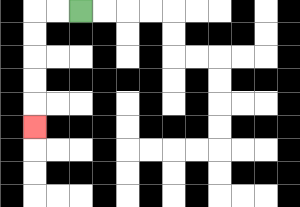{'start': '[3, 0]', 'end': '[1, 5]', 'path_directions': 'L,L,D,D,D,D,D', 'path_coordinates': '[[3, 0], [2, 0], [1, 0], [1, 1], [1, 2], [1, 3], [1, 4], [1, 5]]'}